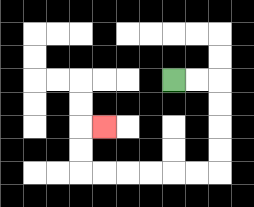{'start': '[7, 3]', 'end': '[4, 5]', 'path_directions': 'R,R,D,D,D,D,L,L,L,L,L,L,U,U,R', 'path_coordinates': '[[7, 3], [8, 3], [9, 3], [9, 4], [9, 5], [9, 6], [9, 7], [8, 7], [7, 7], [6, 7], [5, 7], [4, 7], [3, 7], [3, 6], [3, 5], [4, 5]]'}